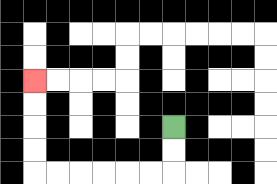{'start': '[7, 5]', 'end': '[1, 3]', 'path_directions': 'D,D,L,L,L,L,L,L,U,U,U,U', 'path_coordinates': '[[7, 5], [7, 6], [7, 7], [6, 7], [5, 7], [4, 7], [3, 7], [2, 7], [1, 7], [1, 6], [1, 5], [1, 4], [1, 3]]'}